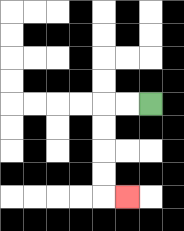{'start': '[6, 4]', 'end': '[5, 8]', 'path_directions': 'L,L,D,D,D,D,R', 'path_coordinates': '[[6, 4], [5, 4], [4, 4], [4, 5], [4, 6], [4, 7], [4, 8], [5, 8]]'}